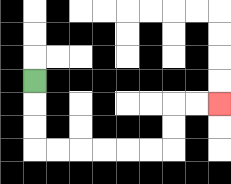{'start': '[1, 3]', 'end': '[9, 4]', 'path_directions': 'D,D,D,R,R,R,R,R,R,U,U,R,R', 'path_coordinates': '[[1, 3], [1, 4], [1, 5], [1, 6], [2, 6], [3, 6], [4, 6], [5, 6], [6, 6], [7, 6], [7, 5], [7, 4], [8, 4], [9, 4]]'}